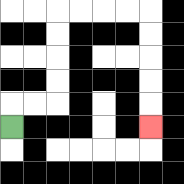{'start': '[0, 5]', 'end': '[6, 5]', 'path_directions': 'U,R,R,U,U,U,U,R,R,R,R,D,D,D,D,D', 'path_coordinates': '[[0, 5], [0, 4], [1, 4], [2, 4], [2, 3], [2, 2], [2, 1], [2, 0], [3, 0], [4, 0], [5, 0], [6, 0], [6, 1], [6, 2], [6, 3], [6, 4], [6, 5]]'}